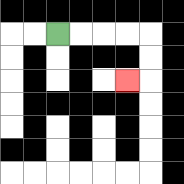{'start': '[2, 1]', 'end': '[5, 3]', 'path_directions': 'R,R,R,R,D,D,L', 'path_coordinates': '[[2, 1], [3, 1], [4, 1], [5, 1], [6, 1], [6, 2], [6, 3], [5, 3]]'}